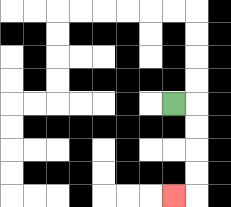{'start': '[7, 4]', 'end': '[7, 8]', 'path_directions': 'R,D,D,D,D,L', 'path_coordinates': '[[7, 4], [8, 4], [8, 5], [8, 6], [8, 7], [8, 8], [7, 8]]'}